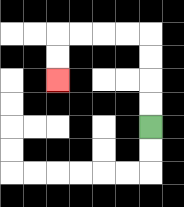{'start': '[6, 5]', 'end': '[2, 3]', 'path_directions': 'U,U,U,U,L,L,L,L,D,D', 'path_coordinates': '[[6, 5], [6, 4], [6, 3], [6, 2], [6, 1], [5, 1], [4, 1], [3, 1], [2, 1], [2, 2], [2, 3]]'}